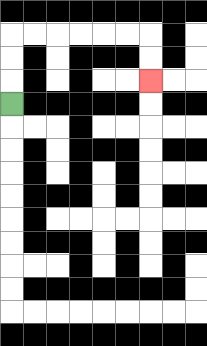{'start': '[0, 4]', 'end': '[6, 3]', 'path_directions': 'U,U,U,R,R,R,R,R,R,D,D', 'path_coordinates': '[[0, 4], [0, 3], [0, 2], [0, 1], [1, 1], [2, 1], [3, 1], [4, 1], [5, 1], [6, 1], [6, 2], [6, 3]]'}